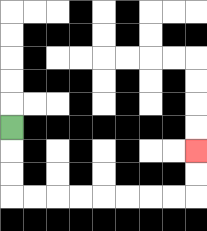{'start': '[0, 5]', 'end': '[8, 6]', 'path_directions': 'D,D,D,R,R,R,R,R,R,R,R,U,U', 'path_coordinates': '[[0, 5], [0, 6], [0, 7], [0, 8], [1, 8], [2, 8], [3, 8], [4, 8], [5, 8], [6, 8], [7, 8], [8, 8], [8, 7], [8, 6]]'}